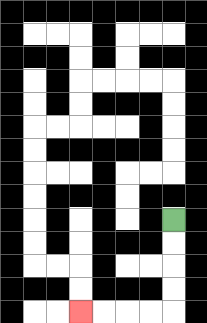{'start': '[7, 9]', 'end': '[3, 13]', 'path_directions': 'D,D,D,D,L,L,L,L', 'path_coordinates': '[[7, 9], [7, 10], [7, 11], [7, 12], [7, 13], [6, 13], [5, 13], [4, 13], [3, 13]]'}